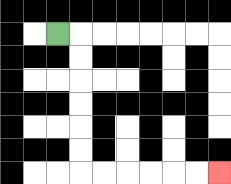{'start': '[2, 1]', 'end': '[9, 7]', 'path_directions': 'R,D,D,D,D,D,D,R,R,R,R,R,R', 'path_coordinates': '[[2, 1], [3, 1], [3, 2], [3, 3], [3, 4], [3, 5], [3, 6], [3, 7], [4, 7], [5, 7], [6, 7], [7, 7], [8, 7], [9, 7]]'}